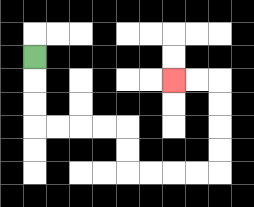{'start': '[1, 2]', 'end': '[7, 3]', 'path_directions': 'D,D,D,R,R,R,R,D,D,R,R,R,R,U,U,U,U,L,L', 'path_coordinates': '[[1, 2], [1, 3], [1, 4], [1, 5], [2, 5], [3, 5], [4, 5], [5, 5], [5, 6], [5, 7], [6, 7], [7, 7], [8, 7], [9, 7], [9, 6], [9, 5], [9, 4], [9, 3], [8, 3], [7, 3]]'}